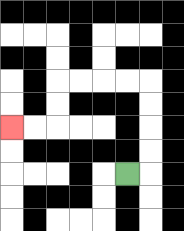{'start': '[5, 7]', 'end': '[0, 5]', 'path_directions': 'R,U,U,U,U,L,L,L,L,D,D,L,L', 'path_coordinates': '[[5, 7], [6, 7], [6, 6], [6, 5], [6, 4], [6, 3], [5, 3], [4, 3], [3, 3], [2, 3], [2, 4], [2, 5], [1, 5], [0, 5]]'}